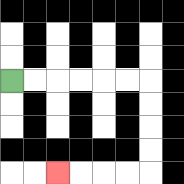{'start': '[0, 3]', 'end': '[2, 7]', 'path_directions': 'R,R,R,R,R,R,D,D,D,D,L,L,L,L', 'path_coordinates': '[[0, 3], [1, 3], [2, 3], [3, 3], [4, 3], [5, 3], [6, 3], [6, 4], [6, 5], [6, 6], [6, 7], [5, 7], [4, 7], [3, 7], [2, 7]]'}